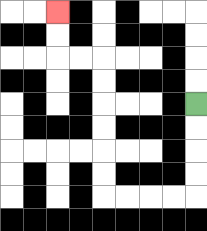{'start': '[8, 4]', 'end': '[2, 0]', 'path_directions': 'D,D,D,D,L,L,L,L,U,U,U,U,U,U,L,L,U,U', 'path_coordinates': '[[8, 4], [8, 5], [8, 6], [8, 7], [8, 8], [7, 8], [6, 8], [5, 8], [4, 8], [4, 7], [4, 6], [4, 5], [4, 4], [4, 3], [4, 2], [3, 2], [2, 2], [2, 1], [2, 0]]'}